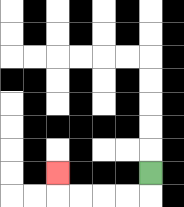{'start': '[6, 7]', 'end': '[2, 7]', 'path_directions': 'D,L,L,L,L,U', 'path_coordinates': '[[6, 7], [6, 8], [5, 8], [4, 8], [3, 8], [2, 8], [2, 7]]'}